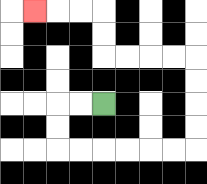{'start': '[4, 4]', 'end': '[1, 0]', 'path_directions': 'L,L,D,D,R,R,R,R,R,R,U,U,U,U,L,L,L,L,U,U,L,L,L', 'path_coordinates': '[[4, 4], [3, 4], [2, 4], [2, 5], [2, 6], [3, 6], [4, 6], [5, 6], [6, 6], [7, 6], [8, 6], [8, 5], [8, 4], [8, 3], [8, 2], [7, 2], [6, 2], [5, 2], [4, 2], [4, 1], [4, 0], [3, 0], [2, 0], [1, 0]]'}